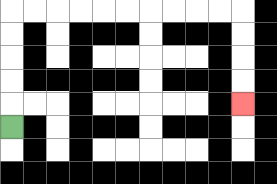{'start': '[0, 5]', 'end': '[10, 4]', 'path_directions': 'U,U,U,U,U,R,R,R,R,R,R,R,R,R,R,D,D,D,D', 'path_coordinates': '[[0, 5], [0, 4], [0, 3], [0, 2], [0, 1], [0, 0], [1, 0], [2, 0], [3, 0], [4, 0], [5, 0], [6, 0], [7, 0], [8, 0], [9, 0], [10, 0], [10, 1], [10, 2], [10, 3], [10, 4]]'}